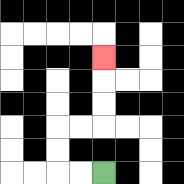{'start': '[4, 7]', 'end': '[4, 2]', 'path_directions': 'L,L,U,U,R,R,U,U,U', 'path_coordinates': '[[4, 7], [3, 7], [2, 7], [2, 6], [2, 5], [3, 5], [4, 5], [4, 4], [4, 3], [4, 2]]'}